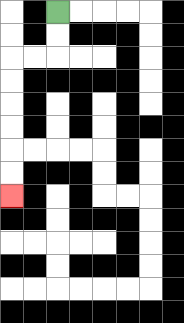{'start': '[2, 0]', 'end': '[0, 8]', 'path_directions': 'D,D,L,L,D,D,D,D,D,D', 'path_coordinates': '[[2, 0], [2, 1], [2, 2], [1, 2], [0, 2], [0, 3], [0, 4], [0, 5], [0, 6], [0, 7], [0, 8]]'}